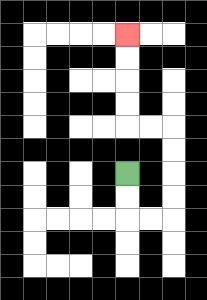{'start': '[5, 7]', 'end': '[5, 1]', 'path_directions': 'D,D,R,R,U,U,U,U,L,L,U,U,U,U', 'path_coordinates': '[[5, 7], [5, 8], [5, 9], [6, 9], [7, 9], [7, 8], [7, 7], [7, 6], [7, 5], [6, 5], [5, 5], [5, 4], [5, 3], [5, 2], [5, 1]]'}